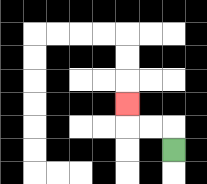{'start': '[7, 6]', 'end': '[5, 4]', 'path_directions': 'U,L,L,U', 'path_coordinates': '[[7, 6], [7, 5], [6, 5], [5, 5], [5, 4]]'}